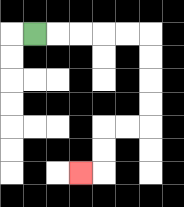{'start': '[1, 1]', 'end': '[3, 7]', 'path_directions': 'R,R,R,R,R,D,D,D,D,L,L,D,D,L', 'path_coordinates': '[[1, 1], [2, 1], [3, 1], [4, 1], [5, 1], [6, 1], [6, 2], [6, 3], [6, 4], [6, 5], [5, 5], [4, 5], [4, 6], [4, 7], [3, 7]]'}